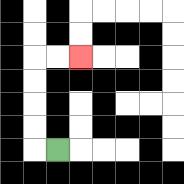{'start': '[2, 6]', 'end': '[3, 2]', 'path_directions': 'L,U,U,U,U,R,R', 'path_coordinates': '[[2, 6], [1, 6], [1, 5], [1, 4], [1, 3], [1, 2], [2, 2], [3, 2]]'}